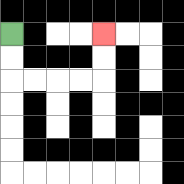{'start': '[0, 1]', 'end': '[4, 1]', 'path_directions': 'D,D,R,R,R,R,U,U', 'path_coordinates': '[[0, 1], [0, 2], [0, 3], [1, 3], [2, 3], [3, 3], [4, 3], [4, 2], [4, 1]]'}